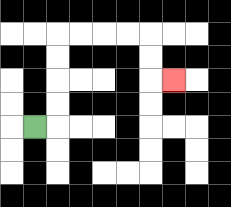{'start': '[1, 5]', 'end': '[7, 3]', 'path_directions': 'R,U,U,U,U,R,R,R,R,D,D,R', 'path_coordinates': '[[1, 5], [2, 5], [2, 4], [2, 3], [2, 2], [2, 1], [3, 1], [4, 1], [5, 1], [6, 1], [6, 2], [6, 3], [7, 3]]'}